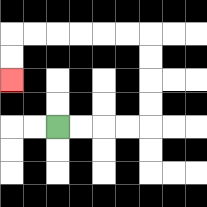{'start': '[2, 5]', 'end': '[0, 3]', 'path_directions': 'R,R,R,R,U,U,U,U,L,L,L,L,L,L,D,D', 'path_coordinates': '[[2, 5], [3, 5], [4, 5], [5, 5], [6, 5], [6, 4], [6, 3], [6, 2], [6, 1], [5, 1], [4, 1], [3, 1], [2, 1], [1, 1], [0, 1], [0, 2], [0, 3]]'}